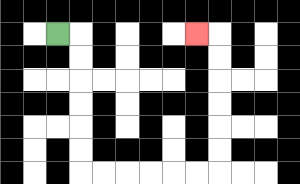{'start': '[2, 1]', 'end': '[8, 1]', 'path_directions': 'R,D,D,D,D,D,D,R,R,R,R,R,R,U,U,U,U,U,U,L', 'path_coordinates': '[[2, 1], [3, 1], [3, 2], [3, 3], [3, 4], [3, 5], [3, 6], [3, 7], [4, 7], [5, 7], [6, 7], [7, 7], [8, 7], [9, 7], [9, 6], [9, 5], [9, 4], [9, 3], [9, 2], [9, 1], [8, 1]]'}